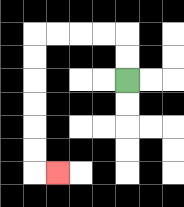{'start': '[5, 3]', 'end': '[2, 7]', 'path_directions': 'U,U,L,L,L,L,D,D,D,D,D,D,R', 'path_coordinates': '[[5, 3], [5, 2], [5, 1], [4, 1], [3, 1], [2, 1], [1, 1], [1, 2], [1, 3], [1, 4], [1, 5], [1, 6], [1, 7], [2, 7]]'}